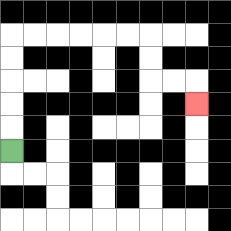{'start': '[0, 6]', 'end': '[8, 4]', 'path_directions': 'U,U,U,U,U,R,R,R,R,R,R,D,D,R,R,D', 'path_coordinates': '[[0, 6], [0, 5], [0, 4], [0, 3], [0, 2], [0, 1], [1, 1], [2, 1], [3, 1], [4, 1], [5, 1], [6, 1], [6, 2], [6, 3], [7, 3], [8, 3], [8, 4]]'}